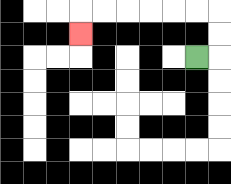{'start': '[8, 2]', 'end': '[3, 1]', 'path_directions': 'R,U,U,L,L,L,L,L,L,D', 'path_coordinates': '[[8, 2], [9, 2], [9, 1], [9, 0], [8, 0], [7, 0], [6, 0], [5, 0], [4, 0], [3, 0], [3, 1]]'}